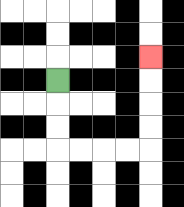{'start': '[2, 3]', 'end': '[6, 2]', 'path_directions': 'D,D,D,R,R,R,R,U,U,U,U', 'path_coordinates': '[[2, 3], [2, 4], [2, 5], [2, 6], [3, 6], [4, 6], [5, 6], [6, 6], [6, 5], [6, 4], [6, 3], [6, 2]]'}